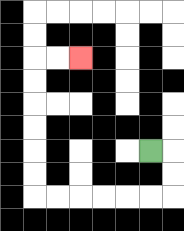{'start': '[6, 6]', 'end': '[3, 2]', 'path_directions': 'R,D,D,L,L,L,L,L,L,U,U,U,U,U,U,R,R', 'path_coordinates': '[[6, 6], [7, 6], [7, 7], [7, 8], [6, 8], [5, 8], [4, 8], [3, 8], [2, 8], [1, 8], [1, 7], [1, 6], [1, 5], [1, 4], [1, 3], [1, 2], [2, 2], [3, 2]]'}